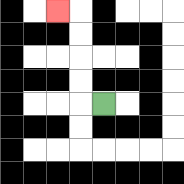{'start': '[4, 4]', 'end': '[2, 0]', 'path_directions': 'L,U,U,U,U,L', 'path_coordinates': '[[4, 4], [3, 4], [3, 3], [3, 2], [3, 1], [3, 0], [2, 0]]'}